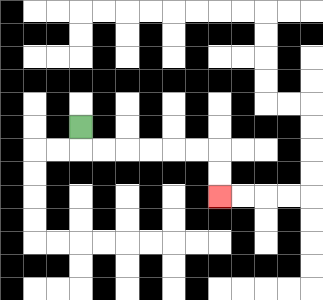{'start': '[3, 5]', 'end': '[9, 8]', 'path_directions': 'D,R,R,R,R,R,R,D,D', 'path_coordinates': '[[3, 5], [3, 6], [4, 6], [5, 6], [6, 6], [7, 6], [8, 6], [9, 6], [9, 7], [9, 8]]'}